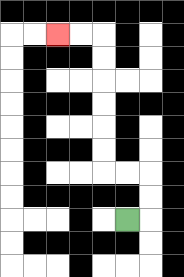{'start': '[5, 9]', 'end': '[2, 1]', 'path_directions': 'R,U,U,L,L,U,U,U,U,U,U,L,L', 'path_coordinates': '[[5, 9], [6, 9], [6, 8], [6, 7], [5, 7], [4, 7], [4, 6], [4, 5], [4, 4], [4, 3], [4, 2], [4, 1], [3, 1], [2, 1]]'}